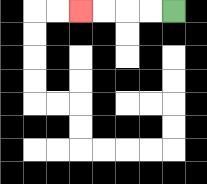{'start': '[7, 0]', 'end': '[3, 0]', 'path_directions': 'L,L,L,L', 'path_coordinates': '[[7, 0], [6, 0], [5, 0], [4, 0], [3, 0]]'}